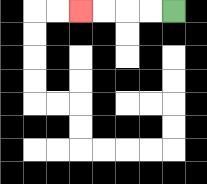{'start': '[7, 0]', 'end': '[3, 0]', 'path_directions': 'L,L,L,L', 'path_coordinates': '[[7, 0], [6, 0], [5, 0], [4, 0], [3, 0]]'}